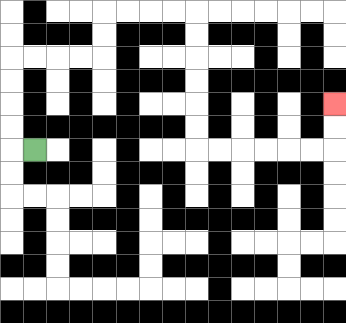{'start': '[1, 6]', 'end': '[14, 4]', 'path_directions': 'L,U,U,U,U,R,R,R,R,U,U,R,R,R,R,D,D,D,D,D,D,R,R,R,R,R,R,U,U', 'path_coordinates': '[[1, 6], [0, 6], [0, 5], [0, 4], [0, 3], [0, 2], [1, 2], [2, 2], [3, 2], [4, 2], [4, 1], [4, 0], [5, 0], [6, 0], [7, 0], [8, 0], [8, 1], [8, 2], [8, 3], [8, 4], [8, 5], [8, 6], [9, 6], [10, 6], [11, 6], [12, 6], [13, 6], [14, 6], [14, 5], [14, 4]]'}